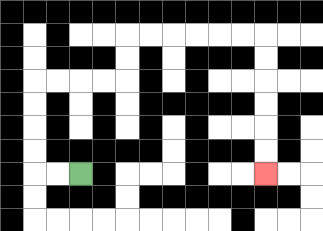{'start': '[3, 7]', 'end': '[11, 7]', 'path_directions': 'L,L,U,U,U,U,R,R,R,R,U,U,R,R,R,R,R,R,D,D,D,D,D,D', 'path_coordinates': '[[3, 7], [2, 7], [1, 7], [1, 6], [1, 5], [1, 4], [1, 3], [2, 3], [3, 3], [4, 3], [5, 3], [5, 2], [5, 1], [6, 1], [7, 1], [8, 1], [9, 1], [10, 1], [11, 1], [11, 2], [11, 3], [11, 4], [11, 5], [11, 6], [11, 7]]'}